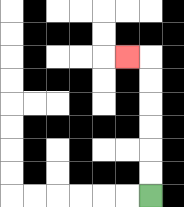{'start': '[6, 8]', 'end': '[5, 2]', 'path_directions': 'U,U,U,U,U,U,L', 'path_coordinates': '[[6, 8], [6, 7], [6, 6], [6, 5], [6, 4], [6, 3], [6, 2], [5, 2]]'}